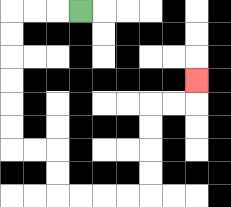{'start': '[3, 0]', 'end': '[8, 3]', 'path_directions': 'L,L,L,D,D,D,D,D,D,R,R,D,D,R,R,R,R,U,U,U,U,R,R,U', 'path_coordinates': '[[3, 0], [2, 0], [1, 0], [0, 0], [0, 1], [0, 2], [0, 3], [0, 4], [0, 5], [0, 6], [1, 6], [2, 6], [2, 7], [2, 8], [3, 8], [4, 8], [5, 8], [6, 8], [6, 7], [6, 6], [6, 5], [6, 4], [7, 4], [8, 4], [8, 3]]'}